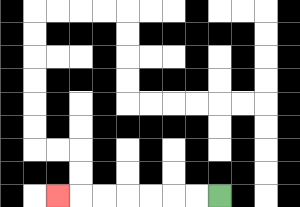{'start': '[9, 8]', 'end': '[2, 8]', 'path_directions': 'L,L,L,L,L,L,L', 'path_coordinates': '[[9, 8], [8, 8], [7, 8], [6, 8], [5, 8], [4, 8], [3, 8], [2, 8]]'}